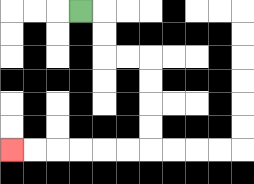{'start': '[3, 0]', 'end': '[0, 6]', 'path_directions': 'R,D,D,R,R,D,D,D,D,L,L,L,L,L,L', 'path_coordinates': '[[3, 0], [4, 0], [4, 1], [4, 2], [5, 2], [6, 2], [6, 3], [6, 4], [6, 5], [6, 6], [5, 6], [4, 6], [3, 6], [2, 6], [1, 6], [0, 6]]'}